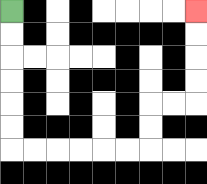{'start': '[0, 0]', 'end': '[8, 0]', 'path_directions': 'D,D,D,D,D,D,R,R,R,R,R,R,U,U,R,R,U,U,U,U', 'path_coordinates': '[[0, 0], [0, 1], [0, 2], [0, 3], [0, 4], [0, 5], [0, 6], [1, 6], [2, 6], [3, 6], [4, 6], [5, 6], [6, 6], [6, 5], [6, 4], [7, 4], [8, 4], [8, 3], [8, 2], [8, 1], [8, 0]]'}